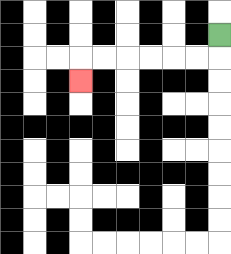{'start': '[9, 1]', 'end': '[3, 3]', 'path_directions': 'D,L,L,L,L,L,L,D', 'path_coordinates': '[[9, 1], [9, 2], [8, 2], [7, 2], [6, 2], [5, 2], [4, 2], [3, 2], [3, 3]]'}